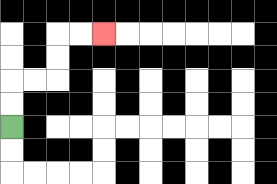{'start': '[0, 5]', 'end': '[4, 1]', 'path_directions': 'U,U,R,R,U,U,R,R', 'path_coordinates': '[[0, 5], [0, 4], [0, 3], [1, 3], [2, 3], [2, 2], [2, 1], [3, 1], [4, 1]]'}